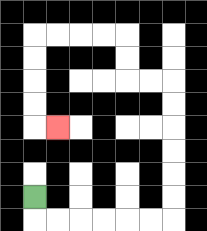{'start': '[1, 8]', 'end': '[2, 5]', 'path_directions': 'D,R,R,R,R,R,R,U,U,U,U,U,U,L,L,U,U,L,L,L,L,D,D,D,D,R', 'path_coordinates': '[[1, 8], [1, 9], [2, 9], [3, 9], [4, 9], [5, 9], [6, 9], [7, 9], [7, 8], [7, 7], [7, 6], [7, 5], [7, 4], [7, 3], [6, 3], [5, 3], [5, 2], [5, 1], [4, 1], [3, 1], [2, 1], [1, 1], [1, 2], [1, 3], [1, 4], [1, 5], [2, 5]]'}